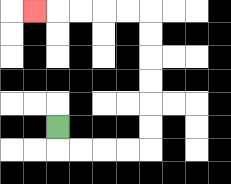{'start': '[2, 5]', 'end': '[1, 0]', 'path_directions': 'D,R,R,R,R,U,U,U,U,U,U,L,L,L,L,L', 'path_coordinates': '[[2, 5], [2, 6], [3, 6], [4, 6], [5, 6], [6, 6], [6, 5], [6, 4], [6, 3], [6, 2], [6, 1], [6, 0], [5, 0], [4, 0], [3, 0], [2, 0], [1, 0]]'}